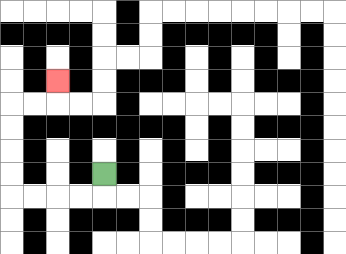{'start': '[4, 7]', 'end': '[2, 3]', 'path_directions': 'D,L,L,L,L,U,U,U,U,R,R,U', 'path_coordinates': '[[4, 7], [4, 8], [3, 8], [2, 8], [1, 8], [0, 8], [0, 7], [0, 6], [0, 5], [0, 4], [1, 4], [2, 4], [2, 3]]'}